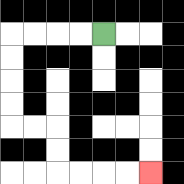{'start': '[4, 1]', 'end': '[6, 7]', 'path_directions': 'L,L,L,L,D,D,D,D,R,R,D,D,R,R,R,R', 'path_coordinates': '[[4, 1], [3, 1], [2, 1], [1, 1], [0, 1], [0, 2], [0, 3], [0, 4], [0, 5], [1, 5], [2, 5], [2, 6], [2, 7], [3, 7], [4, 7], [5, 7], [6, 7]]'}